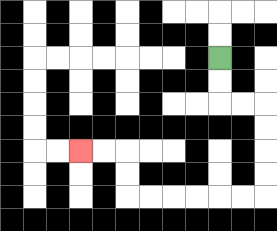{'start': '[9, 2]', 'end': '[3, 6]', 'path_directions': 'D,D,R,R,D,D,D,D,L,L,L,L,L,L,U,U,L,L', 'path_coordinates': '[[9, 2], [9, 3], [9, 4], [10, 4], [11, 4], [11, 5], [11, 6], [11, 7], [11, 8], [10, 8], [9, 8], [8, 8], [7, 8], [6, 8], [5, 8], [5, 7], [5, 6], [4, 6], [3, 6]]'}